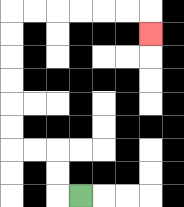{'start': '[3, 8]', 'end': '[6, 1]', 'path_directions': 'L,U,U,L,L,U,U,U,U,U,U,R,R,R,R,R,R,D', 'path_coordinates': '[[3, 8], [2, 8], [2, 7], [2, 6], [1, 6], [0, 6], [0, 5], [0, 4], [0, 3], [0, 2], [0, 1], [0, 0], [1, 0], [2, 0], [3, 0], [4, 0], [5, 0], [6, 0], [6, 1]]'}